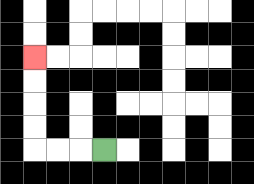{'start': '[4, 6]', 'end': '[1, 2]', 'path_directions': 'L,L,L,U,U,U,U', 'path_coordinates': '[[4, 6], [3, 6], [2, 6], [1, 6], [1, 5], [1, 4], [1, 3], [1, 2]]'}